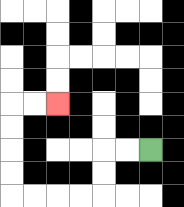{'start': '[6, 6]', 'end': '[2, 4]', 'path_directions': 'L,L,D,D,L,L,L,L,U,U,U,U,R,R', 'path_coordinates': '[[6, 6], [5, 6], [4, 6], [4, 7], [4, 8], [3, 8], [2, 8], [1, 8], [0, 8], [0, 7], [0, 6], [0, 5], [0, 4], [1, 4], [2, 4]]'}